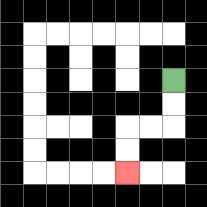{'start': '[7, 3]', 'end': '[5, 7]', 'path_directions': 'D,D,L,L,D,D', 'path_coordinates': '[[7, 3], [7, 4], [7, 5], [6, 5], [5, 5], [5, 6], [5, 7]]'}